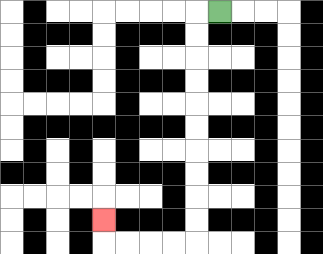{'start': '[9, 0]', 'end': '[4, 9]', 'path_directions': 'L,D,D,D,D,D,D,D,D,D,D,L,L,L,L,U', 'path_coordinates': '[[9, 0], [8, 0], [8, 1], [8, 2], [8, 3], [8, 4], [8, 5], [8, 6], [8, 7], [8, 8], [8, 9], [8, 10], [7, 10], [6, 10], [5, 10], [4, 10], [4, 9]]'}